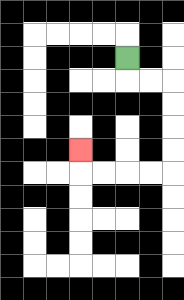{'start': '[5, 2]', 'end': '[3, 6]', 'path_directions': 'D,R,R,D,D,D,D,L,L,L,L,U', 'path_coordinates': '[[5, 2], [5, 3], [6, 3], [7, 3], [7, 4], [7, 5], [7, 6], [7, 7], [6, 7], [5, 7], [4, 7], [3, 7], [3, 6]]'}